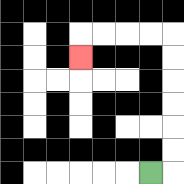{'start': '[6, 7]', 'end': '[3, 2]', 'path_directions': 'R,U,U,U,U,U,U,L,L,L,L,D', 'path_coordinates': '[[6, 7], [7, 7], [7, 6], [7, 5], [7, 4], [7, 3], [7, 2], [7, 1], [6, 1], [5, 1], [4, 1], [3, 1], [3, 2]]'}